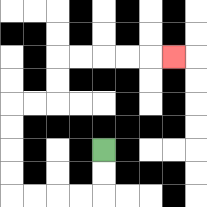{'start': '[4, 6]', 'end': '[7, 2]', 'path_directions': 'D,D,L,L,L,L,U,U,U,U,R,R,U,U,R,R,R,R,R', 'path_coordinates': '[[4, 6], [4, 7], [4, 8], [3, 8], [2, 8], [1, 8], [0, 8], [0, 7], [0, 6], [0, 5], [0, 4], [1, 4], [2, 4], [2, 3], [2, 2], [3, 2], [4, 2], [5, 2], [6, 2], [7, 2]]'}